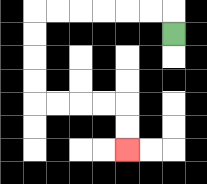{'start': '[7, 1]', 'end': '[5, 6]', 'path_directions': 'U,L,L,L,L,L,L,D,D,D,D,R,R,R,R,D,D', 'path_coordinates': '[[7, 1], [7, 0], [6, 0], [5, 0], [4, 0], [3, 0], [2, 0], [1, 0], [1, 1], [1, 2], [1, 3], [1, 4], [2, 4], [3, 4], [4, 4], [5, 4], [5, 5], [5, 6]]'}